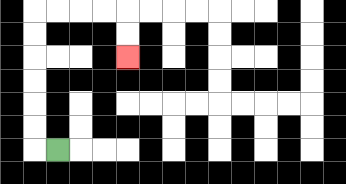{'start': '[2, 6]', 'end': '[5, 2]', 'path_directions': 'L,U,U,U,U,U,U,R,R,R,R,D,D', 'path_coordinates': '[[2, 6], [1, 6], [1, 5], [1, 4], [1, 3], [1, 2], [1, 1], [1, 0], [2, 0], [3, 0], [4, 0], [5, 0], [5, 1], [5, 2]]'}